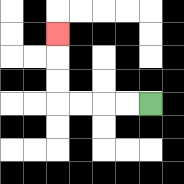{'start': '[6, 4]', 'end': '[2, 1]', 'path_directions': 'L,L,L,L,U,U,U', 'path_coordinates': '[[6, 4], [5, 4], [4, 4], [3, 4], [2, 4], [2, 3], [2, 2], [2, 1]]'}